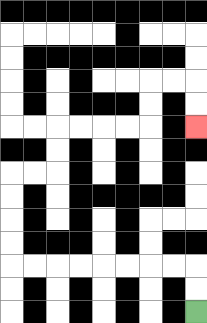{'start': '[8, 13]', 'end': '[8, 5]', 'path_directions': 'U,U,L,L,L,L,L,L,L,L,U,U,U,U,R,R,U,U,R,R,R,R,U,U,R,R,D,D', 'path_coordinates': '[[8, 13], [8, 12], [8, 11], [7, 11], [6, 11], [5, 11], [4, 11], [3, 11], [2, 11], [1, 11], [0, 11], [0, 10], [0, 9], [0, 8], [0, 7], [1, 7], [2, 7], [2, 6], [2, 5], [3, 5], [4, 5], [5, 5], [6, 5], [6, 4], [6, 3], [7, 3], [8, 3], [8, 4], [8, 5]]'}